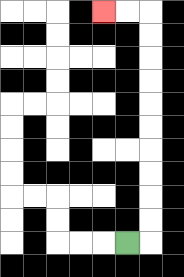{'start': '[5, 10]', 'end': '[4, 0]', 'path_directions': 'R,U,U,U,U,U,U,U,U,U,U,L,L', 'path_coordinates': '[[5, 10], [6, 10], [6, 9], [6, 8], [6, 7], [6, 6], [6, 5], [6, 4], [6, 3], [6, 2], [6, 1], [6, 0], [5, 0], [4, 0]]'}